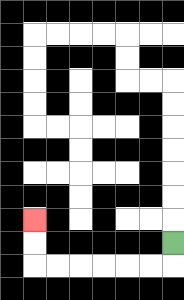{'start': '[7, 10]', 'end': '[1, 9]', 'path_directions': 'D,L,L,L,L,L,L,U,U', 'path_coordinates': '[[7, 10], [7, 11], [6, 11], [5, 11], [4, 11], [3, 11], [2, 11], [1, 11], [1, 10], [1, 9]]'}